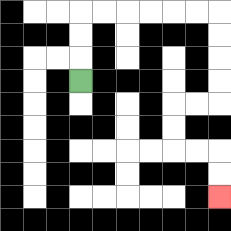{'start': '[3, 3]', 'end': '[9, 8]', 'path_directions': 'U,U,U,R,R,R,R,R,R,D,D,D,D,L,L,D,D,R,R,D,D', 'path_coordinates': '[[3, 3], [3, 2], [3, 1], [3, 0], [4, 0], [5, 0], [6, 0], [7, 0], [8, 0], [9, 0], [9, 1], [9, 2], [9, 3], [9, 4], [8, 4], [7, 4], [7, 5], [7, 6], [8, 6], [9, 6], [9, 7], [9, 8]]'}